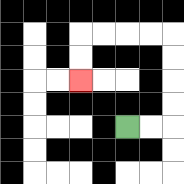{'start': '[5, 5]', 'end': '[3, 3]', 'path_directions': 'R,R,U,U,U,U,L,L,L,L,D,D', 'path_coordinates': '[[5, 5], [6, 5], [7, 5], [7, 4], [7, 3], [7, 2], [7, 1], [6, 1], [5, 1], [4, 1], [3, 1], [3, 2], [3, 3]]'}